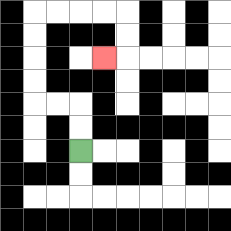{'start': '[3, 6]', 'end': '[4, 2]', 'path_directions': 'U,U,L,L,U,U,U,U,R,R,R,R,D,D,L', 'path_coordinates': '[[3, 6], [3, 5], [3, 4], [2, 4], [1, 4], [1, 3], [1, 2], [1, 1], [1, 0], [2, 0], [3, 0], [4, 0], [5, 0], [5, 1], [5, 2], [4, 2]]'}